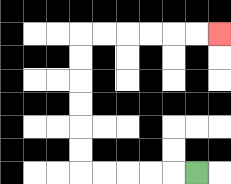{'start': '[8, 7]', 'end': '[9, 1]', 'path_directions': 'L,L,L,L,L,U,U,U,U,U,U,R,R,R,R,R,R', 'path_coordinates': '[[8, 7], [7, 7], [6, 7], [5, 7], [4, 7], [3, 7], [3, 6], [3, 5], [3, 4], [3, 3], [3, 2], [3, 1], [4, 1], [5, 1], [6, 1], [7, 1], [8, 1], [9, 1]]'}